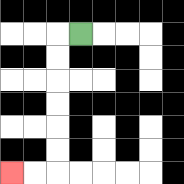{'start': '[3, 1]', 'end': '[0, 7]', 'path_directions': 'L,D,D,D,D,D,D,L,L', 'path_coordinates': '[[3, 1], [2, 1], [2, 2], [2, 3], [2, 4], [2, 5], [2, 6], [2, 7], [1, 7], [0, 7]]'}